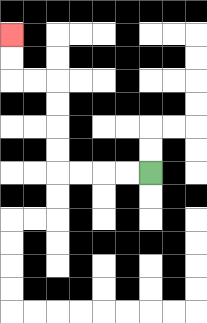{'start': '[6, 7]', 'end': '[0, 1]', 'path_directions': 'L,L,L,L,U,U,U,U,L,L,U,U', 'path_coordinates': '[[6, 7], [5, 7], [4, 7], [3, 7], [2, 7], [2, 6], [2, 5], [2, 4], [2, 3], [1, 3], [0, 3], [0, 2], [0, 1]]'}